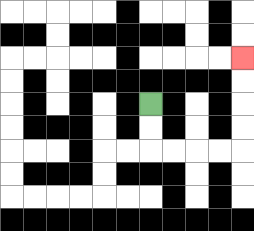{'start': '[6, 4]', 'end': '[10, 2]', 'path_directions': 'D,D,R,R,R,R,U,U,U,U', 'path_coordinates': '[[6, 4], [6, 5], [6, 6], [7, 6], [8, 6], [9, 6], [10, 6], [10, 5], [10, 4], [10, 3], [10, 2]]'}